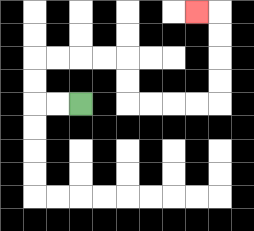{'start': '[3, 4]', 'end': '[8, 0]', 'path_directions': 'L,L,U,U,R,R,R,R,D,D,R,R,R,R,U,U,U,U,L', 'path_coordinates': '[[3, 4], [2, 4], [1, 4], [1, 3], [1, 2], [2, 2], [3, 2], [4, 2], [5, 2], [5, 3], [5, 4], [6, 4], [7, 4], [8, 4], [9, 4], [9, 3], [9, 2], [9, 1], [9, 0], [8, 0]]'}